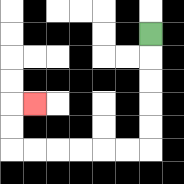{'start': '[6, 1]', 'end': '[1, 4]', 'path_directions': 'D,D,D,D,D,L,L,L,L,L,L,U,U,R', 'path_coordinates': '[[6, 1], [6, 2], [6, 3], [6, 4], [6, 5], [6, 6], [5, 6], [4, 6], [3, 6], [2, 6], [1, 6], [0, 6], [0, 5], [0, 4], [1, 4]]'}